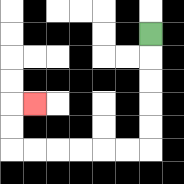{'start': '[6, 1]', 'end': '[1, 4]', 'path_directions': 'D,D,D,D,D,L,L,L,L,L,L,U,U,R', 'path_coordinates': '[[6, 1], [6, 2], [6, 3], [6, 4], [6, 5], [6, 6], [5, 6], [4, 6], [3, 6], [2, 6], [1, 6], [0, 6], [0, 5], [0, 4], [1, 4]]'}